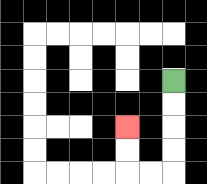{'start': '[7, 3]', 'end': '[5, 5]', 'path_directions': 'D,D,D,D,L,L,U,U', 'path_coordinates': '[[7, 3], [7, 4], [7, 5], [7, 6], [7, 7], [6, 7], [5, 7], [5, 6], [5, 5]]'}